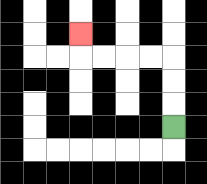{'start': '[7, 5]', 'end': '[3, 1]', 'path_directions': 'U,U,U,L,L,L,L,U', 'path_coordinates': '[[7, 5], [7, 4], [7, 3], [7, 2], [6, 2], [5, 2], [4, 2], [3, 2], [3, 1]]'}